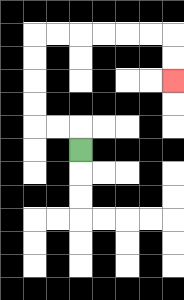{'start': '[3, 6]', 'end': '[7, 3]', 'path_directions': 'U,L,L,U,U,U,U,R,R,R,R,R,R,D,D', 'path_coordinates': '[[3, 6], [3, 5], [2, 5], [1, 5], [1, 4], [1, 3], [1, 2], [1, 1], [2, 1], [3, 1], [4, 1], [5, 1], [6, 1], [7, 1], [7, 2], [7, 3]]'}